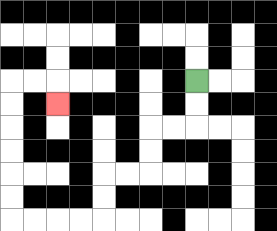{'start': '[8, 3]', 'end': '[2, 4]', 'path_directions': 'D,D,L,L,D,D,L,L,D,D,L,L,L,L,U,U,U,U,U,U,R,R,D', 'path_coordinates': '[[8, 3], [8, 4], [8, 5], [7, 5], [6, 5], [6, 6], [6, 7], [5, 7], [4, 7], [4, 8], [4, 9], [3, 9], [2, 9], [1, 9], [0, 9], [0, 8], [0, 7], [0, 6], [0, 5], [0, 4], [0, 3], [1, 3], [2, 3], [2, 4]]'}